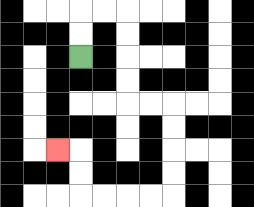{'start': '[3, 2]', 'end': '[2, 6]', 'path_directions': 'U,U,R,R,D,D,D,D,R,R,D,D,D,D,L,L,L,L,U,U,L', 'path_coordinates': '[[3, 2], [3, 1], [3, 0], [4, 0], [5, 0], [5, 1], [5, 2], [5, 3], [5, 4], [6, 4], [7, 4], [7, 5], [7, 6], [7, 7], [7, 8], [6, 8], [5, 8], [4, 8], [3, 8], [3, 7], [3, 6], [2, 6]]'}